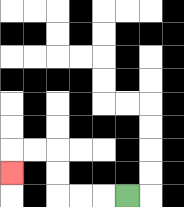{'start': '[5, 8]', 'end': '[0, 7]', 'path_directions': 'L,L,L,U,U,L,L,D', 'path_coordinates': '[[5, 8], [4, 8], [3, 8], [2, 8], [2, 7], [2, 6], [1, 6], [0, 6], [0, 7]]'}